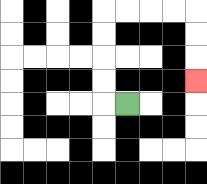{'start': '[5, 4]', 'end': '[8, 3]', 'path_directions': 'L,U,U,U,U,R,R,R,R,D,D,D', 'path_coordinates': '[[5, 4], [4, 4], [4, 3], [4, 2], [4, 1], [4, 0], [5, 0], [6, 0], [7, 0], [8, 0], [8, 1], [8, 2], [8, 3]]'}